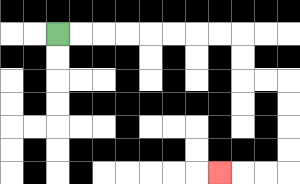{'start': '[2, 1]', 'end': '[9, 7]', 'path_directions': 'R,R,R,R,R,R,R,R,D,D,R,R,D,D,D,D,L,L,L', 'path_coordinates': '[[2, 1], [3, 1], [4, 1], [5, 1], [6, 1], [7, 1], [8, 1], [9, 1], [10, 1], [10, 2], [10, 3], [11, 3], [12, 3], [12, 4], [12, 5], [12, 6], [12, 7], [11, 7], [10, 7], [9, 7]]'}